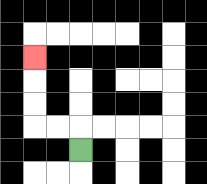{'start': '[3, 6]', 'end': '[1, 2]', 'path_directions': 'U,L,L,U,U,U', 'path_coordinates': '[[3, 6], [3, 5], [2, 5], [1, 5], [1, 4], [1, 3], [1, 2]]'}